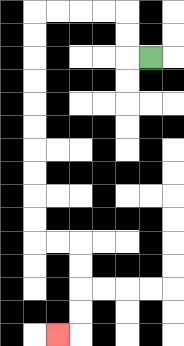{'start': '[6, 2]', 'end': '[2, 14]', 'path_directions': 'L,U,U,L,L,L,L,D,D,D,D,D,D,D,D,D,D,R,R,D,D,D,D,L', 'path_coordinates': '[[6, 2], [5, 2], [5, 1], [5, 0], [4, 0], [3, 0], [2, 0], [1, 0], [1, 1], [1, 2], [1, 3], [1, 4], [1, 5], [1, 6], [1, 7], [1, 8], [1, 9], [1, 10], [2, 10], [3, 10], [3, 11], [3, 12], [3, 13], [3, 14], [2, 14]]'}